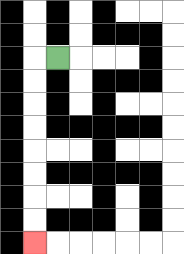{'start': '[2, 2]', 'end': '[1, 10]', 'path_directions': 'L,D,D,D,D,D,D,D,D', 'path_coordinates': '[[2, 2], [1, 2], [1, 3], [1, 4], [1, 5], [1, 6], [1, 7], [1, 8], [1, 9], [1, 10]]'}